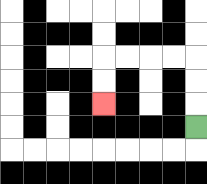{'start': '[8, 5]', 'end': '[4, 4]', 'path_directions': 'U,U,U,L,L,L,L,D,D', 'path_coordinates': '[[8, 5], [8, 4], [8, 3], [8, 2], [7, 2], [6, 2], [5, 2], [4, 2], [4, 3], [4, 4]]'}